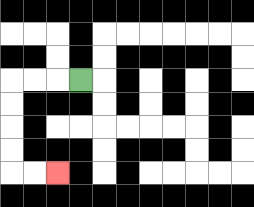{'start': '[3, 3]', 'end': '[2, 7]', 'path_directions': 'L,L,L,D,D,D,D,R,R', 'path_coordinates': '[[3, 3], [2, 3], [1, 3], [0, 3], [0, 4], [0, 5], [0, 6], [0, 7], [1, 7], [2, 7]]'}